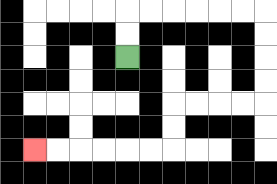{'start': '[5, 2]', 'end': '[1, 6]', 'path_directions': 'U,U,R,R,R,R,R,R,D,D,D,D,L,L,L,L,D,D,L,L,L,L,L,L', 'path_coordinates': '[[5, 2], [5, 1], [5, 0], [6, 0], [7, 0], [8, 0], [9, 0], [10, 0], [11, 0], [11, 1], [11, 2], [11, 3], [11, 4], [10, 4], [9, 4], [8, 4], [7, 4], [7, 5], [7, 6], [6, 6], [5, 6], [4, 6], [3, 6], [2, 6], [1, 6]]'}